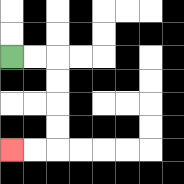{'start': '[0, 2]', 'end': '[0, 6]', 'path_directions': 'R,R,D,D,D,D,L,L', 'path_coordinates': '[[0, 2], [1, 2], [2, 2], [2, 3], [2, 4], [2, 5], [2, 6], [1, 6], [0, 6]]'}